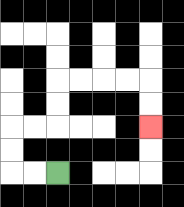{'start': '[2, 7]', 'end': '[6, 5]', 'path_directions': 'L,L,U,U,R,R,U,U,R,R,R,R,D,D', 'path_coordinates': '[[2, 7], [1, 7], [0, 7], [0, 6], [0, 5], [1, 5], [2, 5], [2, 4], [2, 3], [3, 3], [4, 3], [5, 3], [6, 3], [6, 4], [6, 5]]'}